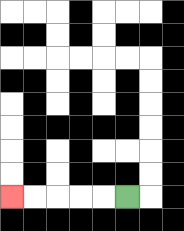{'start': '[5, 8]', 'end': '[0, 8]', 'path_directions': 'L,L,L,L,L', 'path_coordinates': '[[5, 8], [4, 8], [3, 8], [2, 8], [1, 8], [0, 8]]'}